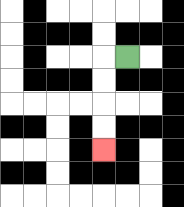{'start': '[5, 2]', 'end': '[4, 6]', 'path_directions': 'L,D,D,D,D', 'path_coordinates': '[[5, 2], [4, 2], [4, 3], [4, 4], [4, 5], [4, 6]]'}